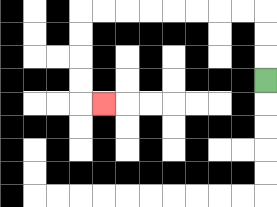{'start': '[11, 3]', 'end': '[4, 4]', 'path_directions': 'U,U,U,L,L,L,L,L,L,L,L,D,D,D,D,R', 'path_coordinates': '[[11, 3], [11, 2], [11, 1], [11, 0], [10, 0], [9, 0], [8, 0], [7, 0], [6, 0], [5, 0], [4, 0], [3, 0], [3, 1], [3, 2], [3, 3], [3, 4], [4, 4]]'}